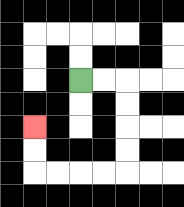{'start': '[3, 3]', 'end': '[1, 5]', 'path_directions': 'R,R,D,D,D,D,L,L,L,L,U,U', 'path_coordinates': '[[3, 3], [4, 3], [5, 3], [5, 4], [5, 5], [5, 6], [5, 7], [4, 7], [3, 7], [2, 7], [1, 7], [1, 6], [1, 5]]'}